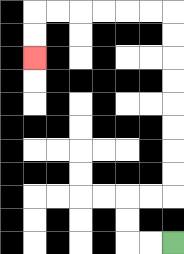{'start': '[7, 10]', 'end': '[1, 2]', 'path_directions': 'L,L,U,U,R,R,U,U,U,U,U,U,U,U,L,L,L,L,L,L,D,D', 'path_coordinates': '[[7, 10], [6, 10], [5, 10], [5, 9], [5, 8], [6, 8], [7, 8], [7, 7], [7, 6], [7, 5], [7, 4], [7, 3], [7, 2], [7, 1], [7, 0], [6, 0], [5, 0], [4, 0], [3, 0], [2, 0], [1, 0], [1, 1], [1, 2]]'}